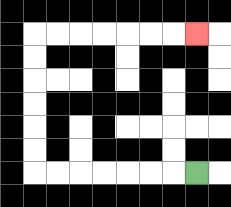{'start': '[8, 7]', 'end': '[8, 1]', 'path_directions': 'L,L,L,L,L,L,L,U,U,U,U,U,U,R,R,R,R,R,R,R', 'path_coordinates': '[[8, 7], [7, 7], [6, 7], [5, 7], [4, 7], [3, 7], [2, 7], [1, 7], [1, 6], [1, 5], [1, 4], [1, 3], [1, 2], [1, 1], [2, 1], [3, 1], [4, 1], [5, 1], [6, 1], [7, 1], [8, 1]]'}